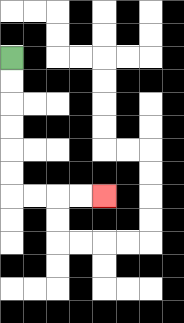{'start': '[0, 2]', 'end': '[4, 8]', 'path_directions': 'D,D,D,D,D,D,R,R,R,R', 'path_coordinates': '[[0, 2], [0, 3], [0, 4], [0, 5], [0, 6], [0, 7], [0, 8], [1, 8], [2, 8], [3, 8], [4, 8]]'}